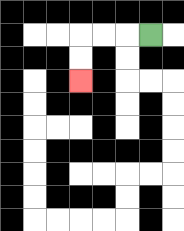{'start': '[6, 1]', 'end': '[3, 3]', 'path_directions': 'L,L,L,D,D', 'path_coordinates': '[[6, 1], [5, 1], [4, 1], [3, 1], [3, 2], [3, 3]]'}